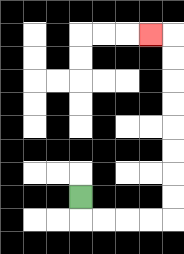{'start': '[3, 8]', 'end': '[6, 1]', 'path_directions': 'D,R,R,R,R,U,U,U,U,U,U,U,U,L', 'path_coordinates': '[[3, 8], [3, 9], [4, 9], [5, 9], [6, 9], [7, 9], [7, 8], [7, 7], [7, 6], [7, 5], [7, 4], [7, 3], [7, 2], [7, 1], [6, 1]]'}